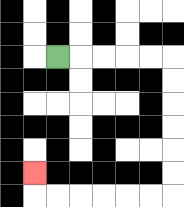{'start': '[2, 2]', 'end': '[1, 7]', 'path_directions': 'R,R,R,R,R,D,D,D,D,D,D,L,L,L,L,L,L,U', 'path_coordinates': '[[2, 2], [3, 2], [4, 2], [5, 2], [6, 2], [7, 2], [7, 3], [7, 4], [7, 5], [7, 6], [7, 7], [7, 8], [6, 8], [5, 8], [4, 8], [3, 8], [2, 8], [1, 8], [1, 7]]'}